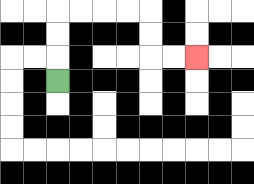{'start': '[2, 3]', 'end': '[8, 2]', 'path_directions': 'U,U,U,R,R,R,R,D,D,R,R', 'path_coordinates': '[[2, 3], [2, 2], [2, 1], [2, 0], [3, 0], [4, 0], [5, 0], [6, 0], [6, 1], [6, 2], [7, 2], [8, 2]]'}